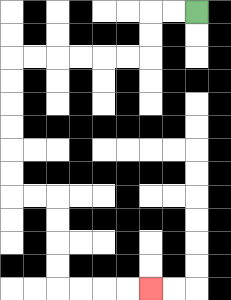{'start': '[8, 0]', 'end': '[6, 12]', 'path_directions': 'L,L,D,D,L,L,L,L,L,L,D,D,D,D,D,D,R,R,D,D,D,D,R,R,R,R', 'path_coordinates': '[[8, 0], [7, 0], [6, 0], [6, 1], [6, 2], [5, 2], [4, 2], [3, 2], [2, 2], [1, 2], [0, 2], [0, 3], [0, 4], [0, 5], [0, 6], [0, 7], [0, 8], [1, 8], [2, 8], [2, 9], [2, 10], [2, 11], [2, 12], [3, 12], [4, 12], [5, 12], [6, 12]]'}